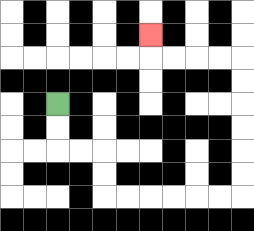{'start': '[2, 4]', 'end': '[6, 1]', 'path_directions': 'D,D,R,R,D,D,R,R,R,R,R,R,U,U,U,U,U,U,L,L,L,L,U', 'path_coordinates': '[[2, 4], [2, 5], [2, 6], [3, 6], [4, 6], [4, 7], [4, 8], [5, 8], [6, 8], [7, 8], [8, 8], [9, 8], [10, 8], [10, 7], [10, 6], [10, 5], [10, 4], [10, 3], [10, 2], [9, 2], [8, 2], [7, 2], [6, 2], [6, 1]]'}